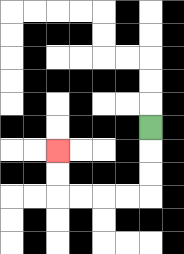{'start': '[6, 5]', 'end': '[2, 6]', 'path_directions': 'D,D,D,L,L,L,L,U,U', 'path_coordinates': '[[6, 5], [6, 6], [6, 7], [6, 8], [5, 8], [4, 8], [3, 8], [2, 8], [2, 7], [2, 6]]'}